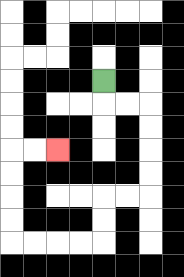{'start': '[4, 3]', 'end': '[2, 6]', 'path_directions': 'D,R,R,D,D,D,D,L,L,D,D,L,L,L,L,U,U,U,U,R,R', 'path_coordinates': '[[4, 3], [4, 4], [5, 4], [6, 4], [6, 5], [6, 6], [6, 7], [6, 8], [5, 8], [4, 8], [4, 9], [4, 10], [3, 10], [2, 10], [1, 10], [0, 10], [0, 9], [0, 8], [0, 7], [0, 6], [1, 6], [2, 6]]'}